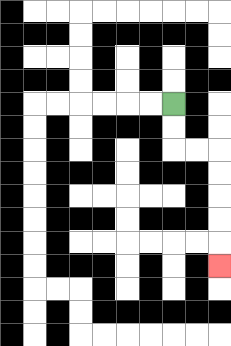{'start': '[7, 4]', 'end': '[9, 11]', 'path_directions': 'D,D,R,R,D,D,D,D,D', 'path_coordinates': '[[7, 4], [7, 5], [7, 6], [8, 6], [9, 6], [9, 7], [9, 8], [9, 9], [9, 10], [9, 11]]'}